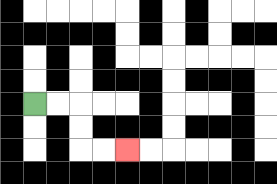{'start': '[1, 4]', 'end': '[5, 6]', 'path_directions': 'R,R,D,D,R,R', 'path_coordinates': '[[1, 4], [2, 4], [3, 4], [3, 5], [3, 6], [4, 6], [5, 6]]'}